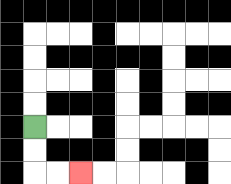{'start': '[1, 5]', 'end': '[3, 7]', 'path_directions': 'D,D,R,R', 'path_coordinates': '[[1, 5], [1, 6], [1, 7], [2, 7], [3, 7]]'}